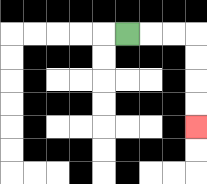{'start': '[5, 1]', 'end': '[8, 5]', 'path_directions': 'R,R,R,D,D,D,D', 'path_coordinates': '[[5, 1], [6, 1], [7, 1], [8, 1], [8, 2], [8, 3], [8, 4], [8, 5]]'}